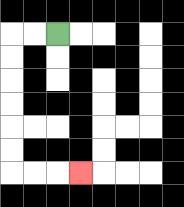{'start': '[2, 1]', 'end': '[3, 7]', 'path_directions': 'L,L,D,D,D,D,D,D,R,R,R', 'path_coordinates': '[[2, 1], [1, 1], [0, 1], [0, 2], [0, 3], [0, 4], [0, 5], [0, 6], [0, 7], [1, 7], [2, 7], [3, 7]]'}